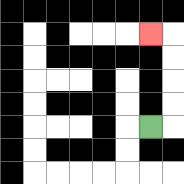{'start': '[6, 5]', 'end': '[6, 1]', 'path_directions': 'R,U,U,U,U,L', 'path_coordinates': '[[6, 5], [7, 5], [7, 4], [7, 3], [7, 2], [7, 1], [6, 1]]'}